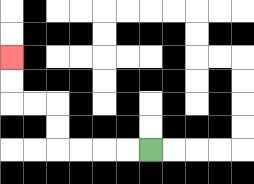{'start': '[6, 6]', 'end': '[0, 2]', 'path_directions': 'L,L,L,L,U,U,L,L,U,U', 'path_coordinates': '[[6, 6], [5, 6], [4, 6], [3, 6], [2, 6], [2, 5], [2, 4], [1, 4], [0, 4], [0, 3], [0, 2]]'}